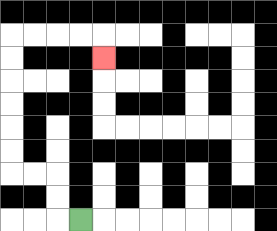{'start': '[3, 9]', 'end': '[4, 2]', 'path_directions': 'L,U,U,L,L,U,U,U,U,U,U,R,R,R,R,D', 'path_coordinates': '[[3, 9], [2, 9], [2, 8], [2, 7], [1, 7], [0, 7], [0, 6], [0, 5], [0, 4], [0, 3], [0, 2], [0, 1], [1, 1], [2, 1], [3, 1], [4, 1], [4, 2]]'}